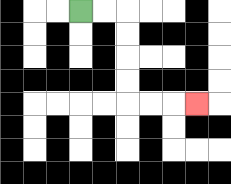{'start': '[3, 0]', 'end': '[8, 4]', 'path_directions': 'R,R,D,D,D,D,R,R,R', 'path_coordinates': '[[3, 0], [4, 0], [5, 0], [5, 1], [5, 2], [5, 3], [5, 4], [6, 4], [7, 4], [8, 4]]'}